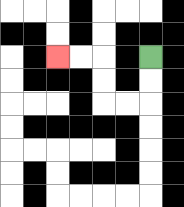{'start': '[6, 2]', 'end': '[2, 2]', 'path_directions': 'D,D,L,L,U,U,L,L', 'path_coordinates': '[[6, 2], [6, 3], [6, 4], [5, 4], [4, 4], [4, 3], [4, 2], [3, 2], [2, 2]]'}